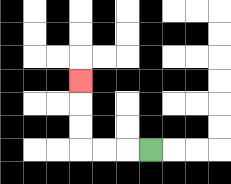{'start': '[6, 6]', 'end': '[3, 3]', 'path_directions': 'L,L,L,U,U,U', 'path_coordinates': '[[6, 6], [5, 6], [4, 6], [3, 6], [3, 5], [3, 4], [3, 3]]'}